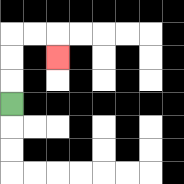{'start': '[0, 4]', 'end': '[2, 2]', 'path_directions': 'U,U,U,R,R,D', 'path_coordinates': '[[0, 4], [0, 3], [0, 2], [0, 1], [1, 1], [2, 1], [2, 2]]'}